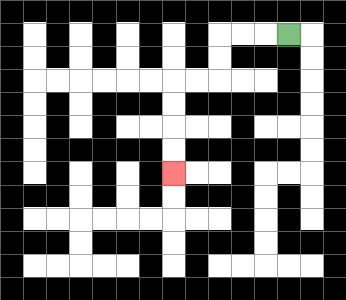{'start': '[12, 1]', 'end': '[7, 7]', 'path_directions': 'L,L,L,D,D,L,L,D,D,D,D', 'path_coordinates': '[[12, 1], [11, 1], [10, 1], [9, 1], [9, 2], [9, 3], [8, 3], [7, 3], [7, 4], [7, 5], [7, 6], [7, 7]]'}